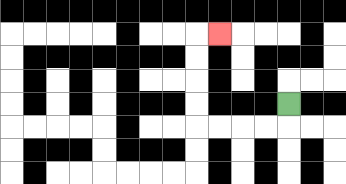{'start': '[12, 4]', 'end': '[9, 1]', 'path_directions': 'D,L,L,L,L,U,U,U,U,R', 'path_coordinates': '[[12, 4], [12, 5], [11, 5], [10, 5], [9, 5], [8, 5], [8, 4], [8, 3], [8, 2], [8, 1], [9, 1]]'}